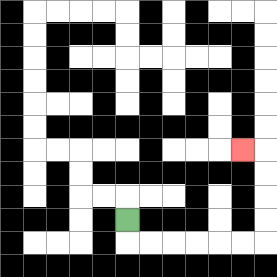{'start': '[5, 9]', 'end': '[10, 6]', 'path_directions': 'D,R,R,R,R,R,R,U,U,U,U,L', 'path_coordinates': '[[5, 9], [5, 10], [6, 10], [7, 10], [8, 10], [9, 10], [10, 10], [11, 10], [11, 9], [11, 8], [11, 7], [11, 6], [10, 6]]'}